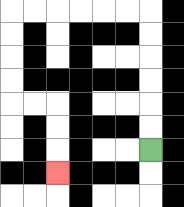{'start': '[6, 6]', 'end': '[2, 7]', 'path_directions': 'U,U,U,U,U,U,L,L,L,L,L,L,D,D,D,D,R,R,D,D,D', 'path_coordinates': '[[6, 6], [6, 5], [6, 4], [6, 3], [6, 2], [6, 1], [6, 0], [5, 0], [4, 0], [3, 0], [2, 0], [1, 0], [0, 0], [0, 1], [0, 2], [0, 3], [0, 4], [1, 4], [2, 4], [2, 5], [2, 6], [2, 7]]'}